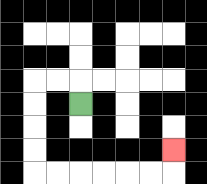{'start': '[3, 4]', 'end': '[7, 6]', 'path_directions': 'U,L,L,D,D,D,D,R,R,R,R,R,R,U', 'path_coordinates': '[[3, 4], [3, 3], [2, 3], [1, 3], [1, 4], [1, 5], [1, 6], [1, 7], [2, 7], [3, 7], [4, 7], [5, 7], [6, 7], [7, 7], [7, 6]]'}